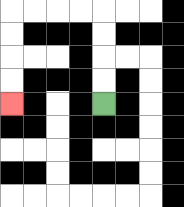{'start': '[4, 4]', 'end': '[0, 4]', 'path_directions': 'U,U,U,U,L,L,L,L,D,D,D,D', 'path_coordinates': '[[4, 4], [4, 3], [4, 2], [4, 1], [4, 0], [3, 0], [2, 0], [1, 0], [0, 0], [0, 1], [0, 2], [0, 3], [0, 4]]'}